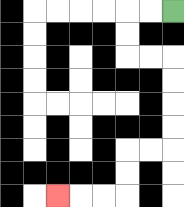{'start': '[7, 0]', 'end': '[2, 8]', 'path_directions': 'L,L,D,D,R,R,D,D,D,D,L,L,D,D,L,L,L', 'path_coordinates': '[[7, 0], [6, 0], [5, 0], [5, 1], [5, 2], [6, 2], [7, 2], [7, 3], [7, 4], [7, 5], [7, 6], [6, 6], [5, 6], [5, 7], [5, 8], [4, 8], [3, 8], [2, 8]]'}